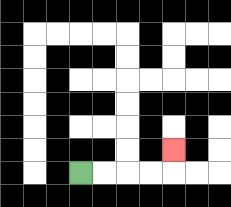{'start': '[3, 7]', 'end': '[7, 6]', 'path_directions': 'R,R,R,R,U', 'path_coordinates': '[[3, 7], [4, 7], [5, 7], [6, 7], [7, 7], [7, 6]]'}